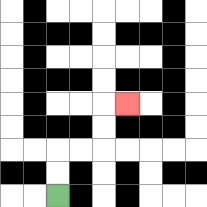{'start': '[2, 8]', 'end': '[5, 4]', 'path_directions': 'U,U,R,R,U,U,R', 'path_coordinates': '[[2, 8], [2, 7], [2, 6], [3, 6], [4, 6], [4, 5], [4, 4], [5, 4]]'}